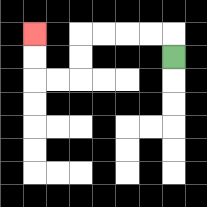{'start': '[7, 2]', 'end': '[1, 1]', 'path_directions': 'U,L,L,L,L,D,D,L,L,U,U', 'path_coordinates': '[[7, 2], [7, 1], [6, 1], [5, 1], [4, 1], [3, 1], [3, 2], [3, 3], [2, 3], [1, 3], [1, 2], [1, 1]]'}